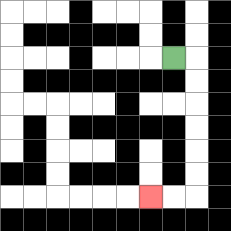{'start': '[7, 2]', 'end': '[6, 8]', 'path_directions': 'R,D,D,D,D,D,D,L,L', 'path_coordinates': '[[7, 2], [8, 2], [8, 3], [8, 4], [8, 5], [8, 6], [8, 7], [8, 8], [7, 8], [6, 8]]'}